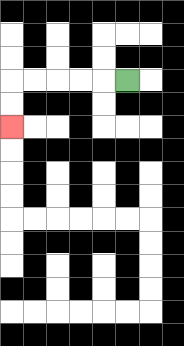{'start': '[5, 3]', 'end': '[0, 5]', 'path_directions': 'L,L,L,L,L,D,D', 'path_coordinates': '[[5, 3], [4, 3], [3, 3], [2, 3], [1, 3], [0, 3], [0, 4], [0, 5]]'}